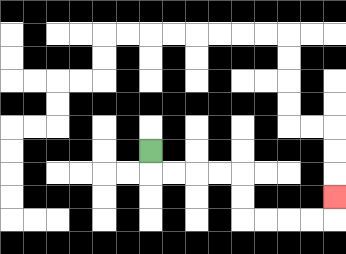{'start': '[6, 6]', 'end': '[14, 8]', 'path_directions': 'D,R,R,R,R,D,D,R,R,R,R,U', 'path_coordinates': '[[6, 6], [6, 7], [7, 7], [8, 7], [9, 7], [10, 7], [10, 8], [10, 9], [11, 9], [12, 9], [13, 9], [14, 9], [14, 8]]'}